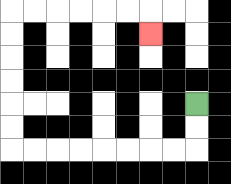{'start': '[8, 4]', 'end': '[6, 1]', 'path_directions': 'D,D,L,L,L,L,L,L,L,L,U,U,U,U,U,U,R,R,R,R,R,R,D', 'path_coordinates': '[[8, 4], [8, 5], [8, 6], [7, 6], [6, 6], [5, 6], [4, 6], [3, 6], [2, 6], [1, 6], [0, 6], [0, 5], [0, 4], [0, 3], [0, 2], [0, 1], [0, 0], [1, 0], [2, 0], [3, 0], [4, 0], [5, 0], [6, 0], [6, 1]]'}